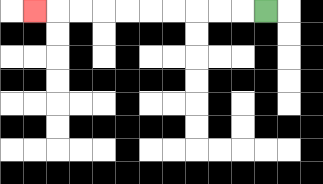{'start': '[11, 0]', 'end': '[1, 0]', 'path_directions': 'L,L,L,L,L,L,L,L,L,L', 'path_coordinates': '[[11, 0], [10, 0], [9, 0], [8, 0], [7, 0], [6, 0], [5, 0], [4, 0], [3, 0], [2, 0], [1, 0]]'}